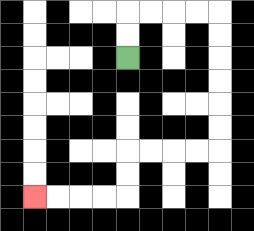{'start': '[5, 2]', 'end': '[1, 8]', 'path_directions': 'U,U,R,R,R,R,D,D,D,D,D,D,L,L,L,L,D,D,L,L,L,L', 'path_coordinates': '[[5, 2], [5, 1], [5, 0], [6, 0], [7, 0], [8, 0], [9, 0], [9, 1], [9, 2], [9, 3], [9, 4], [9, 5], [9, 6], [8, 6], [7, 6], [6, 6], [5, 6], [5, 7], [5, 8], [4, 8], [3, 8], [2, 8], [1, 8]]'}